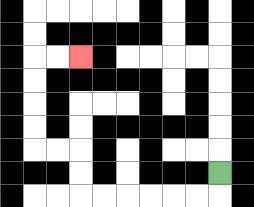{'start': '[9, 7]', 'end': '[3, 2]', 'path_directions': 'D,L,L,L,L,L,L,U,U,L,L,U,U,U,U,R,R', 'path_coordinates': '[[9, 7], [9, 8], [8, 8], [7, 8], [6, 8], [5, 8], [4, 8], [3, 8], [3, 7], [3, 6], [2, 6], [1, 6], [1, 5], [1, 4], [1, 3], [1, 2], [2, 2], [3, 2]]'}